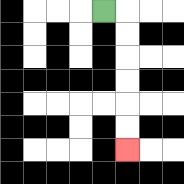{'start': '[4, 0]', 'end': '[5, 6]', 'path_directions': 'R,D,D,D,D,D,D', 'path_coordinates': '[[4, 0], [5, 0], [5, 1], [5, 2], [5, 3], [5, 4], [5, 5], [5, 6]]'}